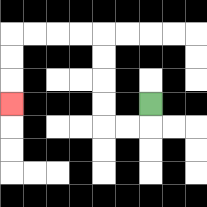{'start': '[6, 4]', 'end': '[0, 4]', 'path_directions': 'D,L,L,U,U,U,U,L,L,L,L,D,D,D', 'path_coordinates': '[[6, 4], [6, 5], [5, 5], [4, 5], [4, 4], [4, 3], [4, 2], [4, 1], [3, 1], [2, 1], [1, 1], [0, 1], [0, 2], [0, 3], [0, 4]]'}